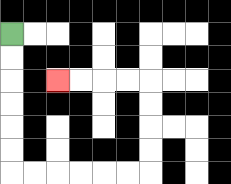{'start': '[0, 1]', 'end': '[2, 3]', 'path_directions': 'D,D,D,D,D,D,R,R,R,R,R,R,U,U,U,U,L,L,L,L', 'path_coordinates': '[[0, 1], [0, 2], [0, 3], [0, 4], [0, 5], [0, 6], [0, 7], [1, 7], [2, 7], [3, 7], [4, 7], [5, 7], [6, 7], [6, 6], [6, 5], [6, 4], [6, 3], [5, 3], [4, 3], [3, 3], [2, 3]]'}